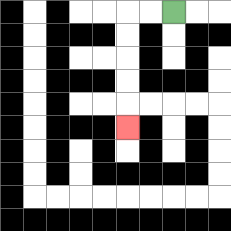{'start': '[7, 0]', 'end': '[5, 5]', 'path_directions': 'L,L,D,D,D,D,D', 'path_coordinates': '[[7, 0], [6, 0], [5, 0], [5, 1], [5, 2], [5, 3], [5, 4], [5, 5]]'}